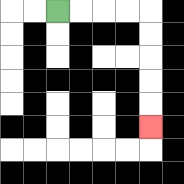{'start': '[2, 0]', 'end': '[6, 5]', 'path_directions': 'R,R,R,R,D,D,D,D,D', 'path_coordinates': '[[2, 0], [3, 0], [4, 0], [5, 0], [6, 0], [6, 1], [6, 2], [6, 3], [6, 4], [6, 5]]'}